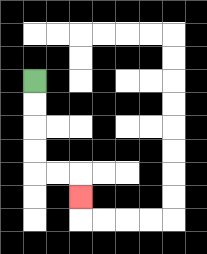{'start': '[1, 3]', 'end': '[3, 8]', 'path_directions': 'D,D,D,D,R,R,D', 'path_coordinates': '[[1, 3], [1, 4], [1, 5], [1, 6], [1, 7], [2, 7], [3, 7], [3, 8]]'}